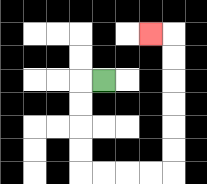{'start': '[4, 3]', 'end': '[6, 1]', 'path_directions': 'L,D,D,D,D,R,R,R,R,U,U,U,U,U,U,L', 'path_coordinates': '[[4, 3], [3, 3], [3, 4], [3, 5], [3, 6], [3, 7], [4, 7], [5, 7], [6, 7], [7, 7], [7, 6], [7, 5], [7, 4], [7, 3], [7, 2], [7, 1], [6, 1]]'}